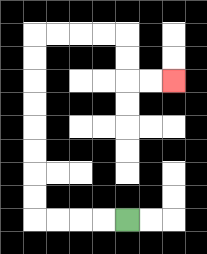{'start': '[5, 9]', 'end': '[7, 3]', 'path_directions': 'L,L,L,L,U,U,U,U,U,U,U,U,R,R,R,R,D,D,R,R', 'path_coordinates': '[[5, 9], [4, 9], [3, 9], [2, 9], [1, 9], [1, 8], [1, 7], [1, 6], [1, 5], [1, 4], [1, 3], [1, 2], [1, 1], [2, 1], [3, 1], [4, 1], [5, 1], [5, 2], [5, 3], [6, 3], [7, 3]]'}